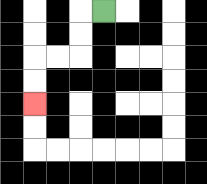{'start': '[4, 0]', 'end': '[1, 4]', 'path_directions': 'L,D,D,L,L,D,D', 'path_coordinates': '[[4, 0], [3, 0], [3, 1], [3, 2], [2, 2], [1, 2], [1, 3], [1, 4]]'}